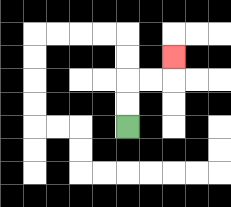{'start': '[5, 5]', 'end': '[7, 2]', 'path_directions': 'U,U,R,R,U', 'path_coordinates': '[[5, 5], [5, 4], [5, 3], [6, 3], [7, 3], [7, 2]]'}